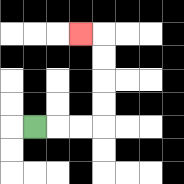{'start': '[1, 5]', 'end': '[3, 1]', 'path_directions': 'R,R,R,U,U,U,U,L', 'path_coordinates': '[[1, 5], [2, 5], [3, 5], [4, 5], [4, 4], [4, 3], [4, 2], [4, 1], [3, 1]]'}